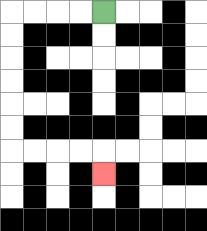{'start': '[4, 0]', 'end': '[4, 7]', 'path_directions': 'L,L,L,L,D,D,D,D,D,D,R,R,R,R,D', 'path_coordinates': '[[4, 0], [3, 0], [2, 0], [1, 0], [0, 0], [0, 1], [0, 2], [0, 3], [0, 4], [0, 5], [0, 6], [1, 6], [2, 6], [3, 6], [4, 6], [4, 7]]'}